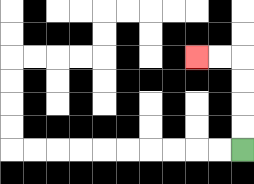{'start': '[10, 6]', 'end': '[8, 2]', 'path_directions': 'U,U,U,U,L,L', 'path_coordinates': '[[10, 6], [10, 5], [10, 4], [10, 3], [10, 2], [9, 2], [8, 2]]'}